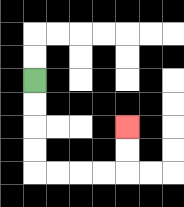{'start': '[1, 3]', 'end': '[5, 5]', 'path_directions': 'D,D,D,D,R,R,R,R,U,U', 'path_coordinates': '[[1, 3], [1, 4], [1, 5], [1, 6], [1, 7], [2, 7], [3, 7], [4, 7], [5, 7], [5, 6], [5, 5]]'}